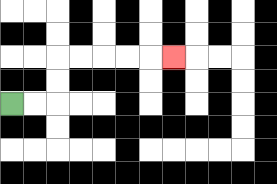{'start': '[0, 4]', 'end': '[7, 2]', 'path_directions': 'R,R,U,U,R,R,R,R,R', 'path_coordinates': '[[0, 4], [1, 4], [2, 4], [2, 3], [2, 2], [3, 2], [4, 2], [5, 2], [6, 2], [7, 2]]'}